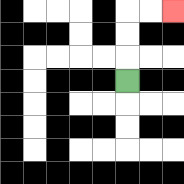{'start': '[5, 3]', 'end': '[7, 0]', 'path_directions': 'U,U,U,R,R', 'path_coordinates': '[[5, 3], [5, 2], [5, 1], [5, 0], [6, 0], [7, 0]]'}